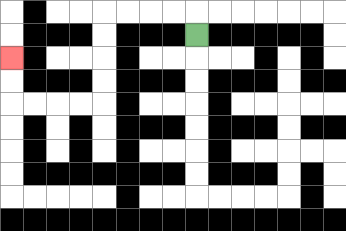{'start': '[8, 1]', 'end': '[0, 2]', 'path_directions': 'U,L,L,L,L,D,D,D,D,L,L,L,L,U,U', 'path_coordinates': '[[8, 1], [8, 0], [7, 0], [6, 0], [5, 0], [4, 0], [4, 1], [4, 2], [4, 3], [4, 4], [3, 4], [2, 4], [1, 4], [0, 4], [0, 3], [0, 2]]'}